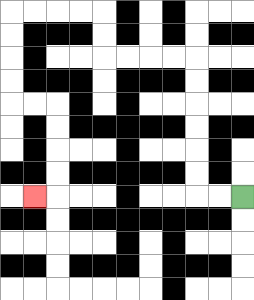{'start': '[10, 8]', 'end': '[1, 8]', 'path_directions': 'L,L,U,U,U,U,U,U,L,L,L,L,U,U,L,L,L,L,D,D,D,D,R,R,D,D,D,D,L', 'path_coordinates': '[[10, 8], [9, 8], [8, 8], [8, 7], [8, 6], [8, 5], [8, 4], [8, 3], [8, 2], [7, 2], [6, 2], [5, 2], [4, 2], [4, 1], [4, 0], [3, 0], [2, 0], [1, 0], [0, 0], [0, 1], [0, 2], [0, 3], [0, 4], [1, 4], [2, 4], [2, 5], [2, 6], [2, 7], [2, 8], [1, 8]]'}